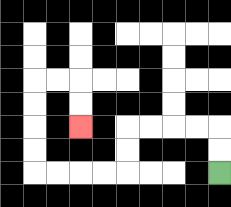{'start': '[9, 7]', 'end': '[3, 5]', 'path_directions': 'U,U,L,L,L,L,D,D,L,L,L,L,U,U,U,U,R,R,D,D', 'path_coordinates': '[[9, 7], [9, 6], [9, 5], [8, 5], [7, 5], [6, 5], [5, 5], [5, 6], [5, 7], [4, 7], [3, 7], [2, 7], [1, 7], [1, 6], [1, 5], [1, 4], [1, 3], [2, 3], [3, 3], [3, 4], [3, 5]]'}